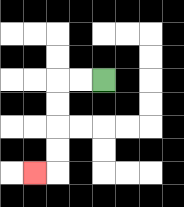{'start': '[4, 3]', 'end': '[1, 7]', 'path_directions': 'L,L,D,D,D,D,L', 'path_coordinates': '[[4, 3], [3, 3], [2, 3], [2, 4], [2, 5], [2, 6], [2, 7], [1, 7]]'}